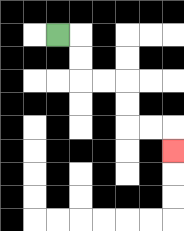{'start': '[2, 1]', 'end': '[7, 6]', 'path_directions': 'R,D,D,R,R,D,D,R,R,D', 'path_coordinates': '[[2, 1], [3, 1], [3, 2], [3, 3], [4, 3], [5, 3], [5, 4], [5, 5], [6, 5], [7, 5], [7, 6]]'}